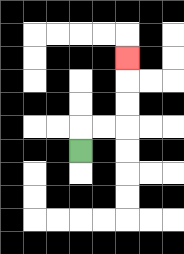{'start': '[3, 6]', 'end': '[5, 2]', 'path_directions': 'U,R,R,U,U,U', 'path_coordinates': '[[3, 6], [3, 5], [4, 5], [5, 5], [5, 4], [5, 3], [5, 2]]'}